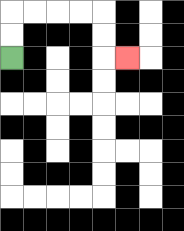{'start': '[0, 2]', 'end': '[5, 2]', 'path_directions': 'U,U,R,R,R,R,D,D,R', 'path_coordinates': '[[0, 2], [0, 1], [0, 0], [1, 0], [2, 0], [3, 0], [4, 0], [4, 1], [4, 2], [5, 2]]'}